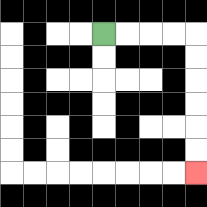{'start': '[4, 1]', 'end': '[8, 7]', 'path_directions': 'R,R,R,R,D,D,D,D,D,D', 'path_coordinates': '[[4, 1], [5, 1], [6, 1], [7, 1], [8, 1], [8, 2], [8, 3], [8, 4], [8, 5], [8, 6], [8, 7]]'}